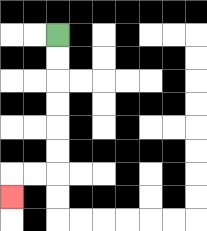{'start': '[2, 1]', 'end': '[0, 8]', 'path_directions': 'D,D,D,D,D,D,L,L,D', 'path_coordinates': '[[2, 1], [2, 2], [2, 3], [2, 4], [2, 5], [2, 6], [2, 7], [1, 7], [0, 7], [0, 8]]'}